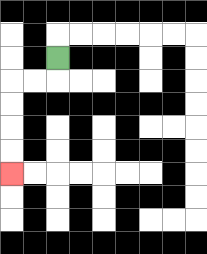{'start': '[2, 2]', 'end': '[0, 7]', 'path_directions': 'D,L,L,D,D,D,D', 'path_coordinates': '[[2, 2], [2, 3], [1, 3], [0, 3], [0, 4], [0, 5], [0, 6], [0, 7]]'}